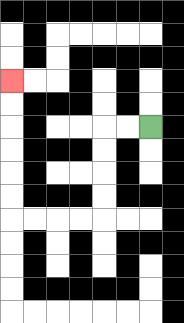{'start': '[6, 5]', 'end': '[0, 3]', 'path_directions': 'L,L,D,D,D,D,L,L,L,L,U,U,U,U,U,U', 'path_coordinates': '[[6, 5], [5, 5], [4, 5], [4, 6], [4, 7], [4, 8], [4, 9], [3, 9], [2, 9], [1, 9], [0, 9], [0, 8], [0, 7], [0, 6], [0, 5], [0, 4], [0, 3]]'}